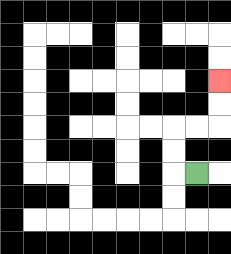{'start': '[8, 7]', 'end': '[9, 3]', 'path_directions': 'L,U,U,R,R,U,U', 'path_coordinates': '[[8, 7], [7, 7], [7, 6], [7, 5], [8, 5], [9, 5], [9, 4], [9, 3]]'}